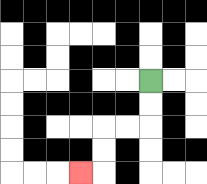{'start': '[6, 3]', 'end': '[3, 7]', 'path_directions': 'D,D,L,L,D,D,L', 'path_coordinates': '[[6, 3], [6, 4], [6, 5], [5, 5], [4, 5], [4, 6], [4, 7], [3, 7]]'}